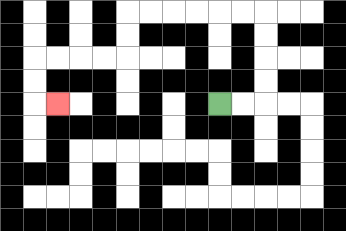{'start': '[9, 4]', 'end': '[2, 4]', 'path_directions': 'R,R,U,U,U,U,L,L,L,L,L,L,D,D,L,L,L,L,D,D,R', 'path_coordinates': '[[9, 4], [10, 4], [11, 4], [11, 3], [11, 2], [11, 1], [11, 0], [10, 0], [9, 0], [8, 0], [7, 0], [6, 0], [5, 0], [5, 1], [5, 2], [4, 2], [3, 2], [2, 2], [1, 2], [1, 3], [1, 4], [2, 4]]'}